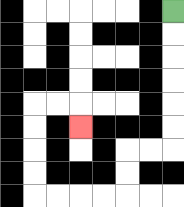{'start': '[7, 0]', 'end': '[3, 5]', 'path_directions': 'D,D,D,D,D,D,L,L,D,D,L,L,L,L,U,U,U,U,R,R,D', 'path_coordinates': '[[7, 0], [7, 1], [7, 2], [7, 3], [7, 4], [7, 5], [7, 6], [6, 6], [5, 6], [5, 7], [5, 8], [4, 8], [3, 8], [2, 8], [1, 8], [1, 7], [1, 6], [1, 5], [1, 4], [2, 4], [3, 4], [3, 5]]'}